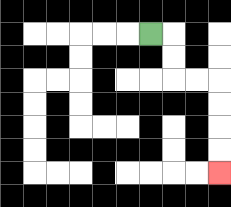{'start': '[6, 1]', 'end': '[9, 7]', 'path_directions': 'R,D,D,R,R,D,D,D,D', 'path_coordinates': '[[6, 1], [7, 1], [7, 2], [7, 3], [8, 3], [9, 3], [9, 4], [9, 5], [9, 6], [9, 7]]'}